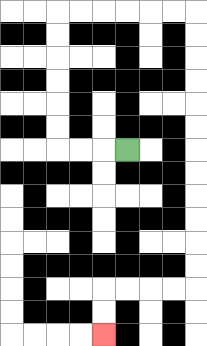{'start': '[5, 6]', 'end': '[4, 14]', 'path_directions': 'L,L,L,U,U,U,U,U,U,R,R,R,R,R,R,D,D,D,D,D,D,D,D,D,D,D,D,L,L,L,L,D,D', 'path_coordinates': '[[5, 6], [4, 6], [3, 6], [2, 6], [2, 5], [2, 4], [2, 3], [2, 2], [2, 1], [2, 0], [3, 0], [4, 0], [5, 0], [6, 0], [7, 0], [8, 0], [8, 1], [8, 2], [8, 3], [8, 4], [8, 5], [8, 6], [8, 7], [8, 8], [8, 9], [8, 10], [8, 11], [8, 12], [7, 12], [6, 12], [5, 12], [4, 12], [4, 13], [4, 14]]'}